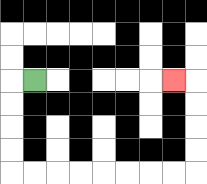{'start': '[1, 3]', 'end': '[7, 3]', 'path_directions': 'L,D,D,D,D,R,R,R,R,R,R,R,R,U,U,U,U,L', 'path_coordinates': '[[1, 3], [0, 3], [0, 4], [0, 5], [0, 6], [0, 7], [1, 7], [2, 7], [3, 7], [4, 7], [5, 7], [6, 7], [7, 7], [8, 7], [8, 6], [8, 5], [8, 4], [8, 3], [7, 3]]'}